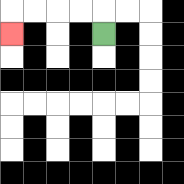{'start': '[4, 1]', 'end': '[0, 1]', 'path_directions': 'U,L,L,L,L,D', 'path_coordinates': '[[4, 1], [4, 0], [3, 0], [2, 0], [1, 0], [0, 0], [0, 1]]'}